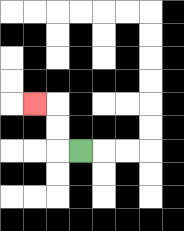{'start': '[3, 6]', 'end': '[1, 4]', 'path_directions': 'L,U,U,L', 'path_coordinates': '[[3, 6], [2, 6], [2, 5], [2, 4], [1, 4]]'}